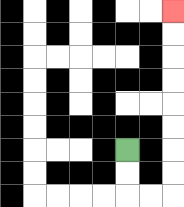{'start': '[5, 6]', 'end': '[7, 0]', 'path_directions': 'D,D,R,R,U,U,U,U,U,U,U,U', 'path_coordinates': '[[5, 6], [5, 7], [5, 8], [6, 8], [7, 8], [7, 7], [7, 6], [7, 5], [7, 4], [7, 3], [7, 2], [7, 1], [7, 0]]'}